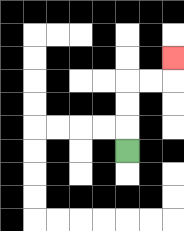{'start': '[5, 6]', 'end': '[7, 2]', 'path_directions': 'U,U,U,R,R,U', 'path_coordinates': '[[5, 6], [5, 5], [5, 4], [5, 3], [6, 3], [7, 3], [7, 2]]'}